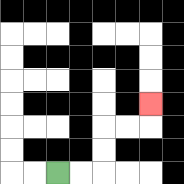{'start': '[2, 7]', 'end': '[6, 4]', 'path_directions': 'R,R,U,U,R,R,U', 'path_coordinates': '[[2, 7], [3, 7], [4, 7], [4, 6], [4, 5], [5, 5], [6, 5], [6, 4]]'}